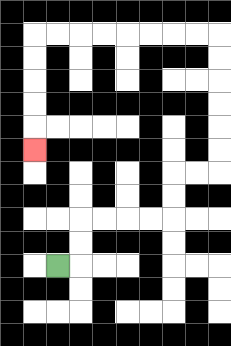{'start': '[2, 11]', 'end': '[1, 6]', 'path_directions': 'R,U,U,R,R,R,R,U,U,R,R,U,U,U,U,U,U,L,L,L,L,L,L,L,L,D,D,D,D,D', 'path_coordinates': '[[2, 11], [3, 11], [3, 10], [3, 9], [4, 9], [5, 9], [6, 9], [7, 9], [7, 8], [7, 7], [8, 7], [9, 7], [9, 6], [9, 5], [9, 4], [9, 3], [9, 2], [9, 1], [8, 1], [7, 1], [6, 1], [5, 1], [4, 1], [3, 1], [2, 1], [1, 1], [1, 2], [1, 3], [1, 4], [1, 5], [1, 6]]'}